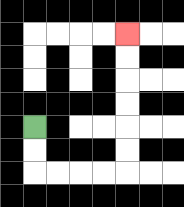{'start': '[1, 5]', 'end': '[5, 1]', 'path_directions': 'D,D,R,R,R,R,U,U,U,U,U,U', 'path_coordinates': '[[1, 5], [1, 6], [1, 7], [2, 7], [3, 7], [4, 7], [5, 7], [5, 6], [5, 5], [5, 4], [5, 3], [5, 2], [5, 1]]'}